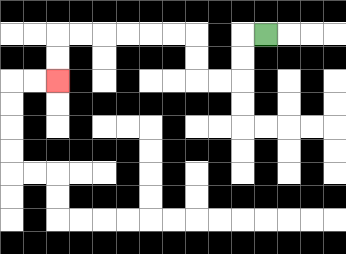{'start': '[11, 1]', 'end': '[2, 3]', 'path_directions': 'L,D,D,L,L,U,U,L,L,L,L,L,L,D,D', 'path_coordinates': '[[11, 1], [10, 1], [10, 2], [10, 3], [9, 3], [8, 3], [8, 2], [8, 1], [7, 1], [6, 1], [5, 1], [4, 1], [3, 1], [2, 1], [2, 2], [2, 3]]'}